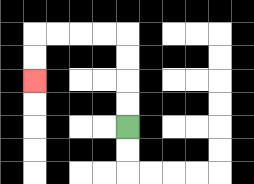{'start': '[5, 5]', 'end': '[1, 3]', 'path_directions': 'U,U,U,U,L,L,L,L,D,D', 'path_coordinates': '[[5, 5], [5, 4], [5, 3], [5, 2], [5, 1], [4, 1], [3, 1], [2, 1], [1, 1], [1, 2], [1, 3]]'}